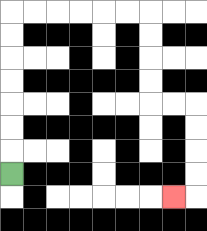{'start': '[0, 7]', 'end': '[7, 8]', 'path_directions': 'U,U,U,U,U,U,U,R,R,R,R,R,R,D,D,D,D,R,R,D,D,D,D,L', 'path_coordinates': '[[0, 7], [0, 6], [0, 5], [0, 4], [0, 3], [0, 2], [0, 1], [0, 0], [1, 0], [2, 0], [3, 0], [4, 0], [5, 0], [6, 0], [6, 1], [6, 2], [6, 3], [6, 4], [7, 4], [8, 4], [8, 5], [8, 6], [8, 7], [8, 8], [7, 8]]'}